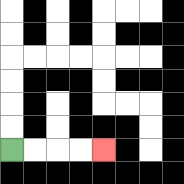{'start': '[0, 6]', 'end': '[4, 6]', 'path_directions': 'R,R,R,R', 'path_coordinates': '[[0, 6], [1, 6], [2, 6], [3, 6], [4, 6]]'}